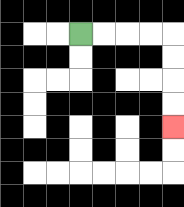{'start': '[3, 1]', 'end': '[7, 5]', 'path_directions': 'R,R,R,R,D,D,D,D', 'path_coordinates': '[[3, 1], [4, 1], [5, 1], [6, 1], [7, 1], [7, 2], [7, 3], [7, 4], [7, 5]]'}